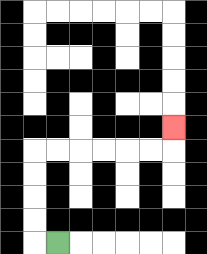{'start': '[2, 10]', 'end': '[7, 5]', 'path_directions': 'L,U,U,U,U,R,R,R,R,R,R,U', 'path_coordinates': '[[2, 10], [1, 10], [1, 9], [1, 8], [1, 7], [1, 6], [2, 6], [3, 6], [4, 6], [5, 6], [6, 6], [7, 6], [7, 5]]'}